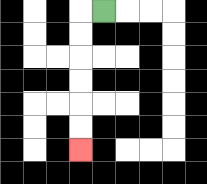{'start': '[4, 0]', 'end': '[3, 6]', 'path_directions': 'L,D,D,D,D,D,D', 'path_coordinates': '[[4, 0], [3, 0], [3, 1], [3, 2], [3, 3], [3, 4], [3, 5], [3, 6]]'}